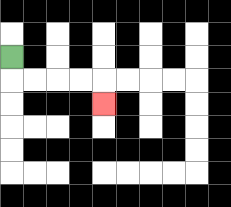{'start': '[0, 2]', 'end': '[4, 4]', 'path_directions': 'D,R,R,R,R,D', 'path_coordinates': '[[0, 2], [0, 3], [1, 3], [2, 3], [3, 3], [4, 3], [4, 4]]'}